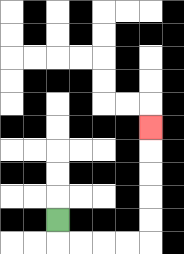{'start': '[2, 9]', 'end': '[6, 5]', 'path_directions': 'D,R,R,R,R,U,U,U,U,U', 'path_coordinates': '[[2, 9], [2, 10], [3, 10], [4, 10], [5, 10], [6, 10], [6, 9], [6, 8], [6, 7], [6, 6], [6, 5]]'}